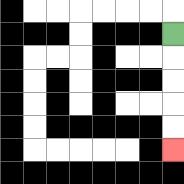{'start': '[7, 1]', 'end': '[7, 6]', 'path_directions': 'D,D,D,D,D', 'path_coordinates': '[[7, 1], [7, 2], [7, 3], [7, 4], [7, 5], [7, 6]]'}